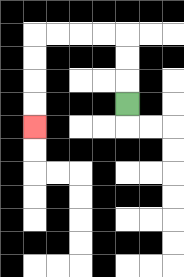{'start': '[5, 4]', 'end': '[1, 5]', 'path_directions': 'U,U,U,L,L,L,L,D,D,D,D', 'path_coordinates': '[[5, 4], [5, 3], [5, 2], [5, 1], [4, 1], [3, 1], [2, 1], [1, 1], [1, 2], [1, 3], [1, 4], [1, 5]]'}